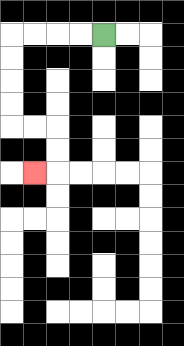{'start': '[4, 1]', 'end': '[1, 7]', 'path_directions': 'L,L,L,L,D,D,D,D,R,R,D,D,L', 'path_coordinates': '[[4, 1], [3, 1], [2, 1], [1, 1], [0, 1], [0, 2], [0, 3], [0, 4], [0, 5], [1, 5], [2, 5], [2, 6], [2, 7], [1, 7]]'}